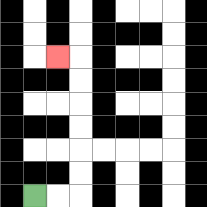{'start': '[1, 8]', 'end': '[2, 2]', 'path_directions': 'R,R,U,U,U,U,U,U,L', 'path_coordinates': '[[1, 8], [2, 8], [3, 8], [3, 7], [3, 6], [3, 5], [3, 4], [3, 3], [3, 2], [2, 2]]'}